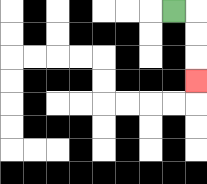{'start': '[7, 0]', 'end': '[8, 3]', 'path_directions': 'R,D,D,D', 'path_coordinates': '[[7, 0], [8, 0], [8, 1], [8, 2], [8, 3]]'}